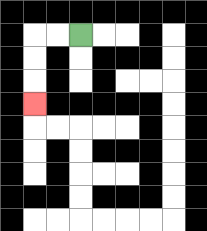{'start': '[3, 1]', 'end': '[1, 4]', 'path_directions': 'L,L,D,D,D', 'path_coordinates': '[[3, 1], [2, 1], [1, 1], [1, 2], [1, 3], [1, 4]]'}